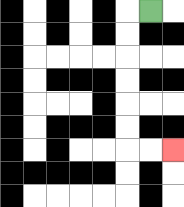{'start': '[6, 0]', 'end': '[7, 6]', 'path_directions': 'L,D,D,D,D,D,D,R,R', 'path_coordinates': '[[6, 0], [5, 0], [5, 1], [5, 2], [5, 3], [5, 4], [5, 5], [5, 6], [6, 6], [7, 6]]'}